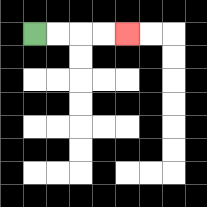{'start': '[1, 1]', 'end': '[5, 1]', 'path_directions': 'R,R,R,R', 'path_coordinates': '[[1, 1], [2, 1], [3, 1], [4, 1], [5, 1]]'}